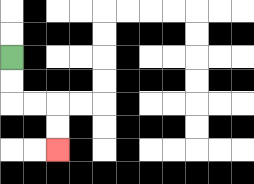{'start': '[0, 2]', 'end': '[2, 6]', 'path_directions': 'D,D,R,R,D,D', 'path_coordinates': '[[0, 2], [0, 3], [0, 4], [1, 4], [2, 4], [2, 5], [2, 6]]'}